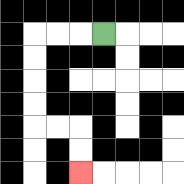{'start': '[4, 1]', 'end': '[3, 7]', 'path_directions': 'L,L,L,D,D,D,D,R,R,D,D', 'path_coordinates': '[[4, 1], [3, 1], [2, 1], [1, 1], [1, 2], [1, 3], [1, 4], [1, 5], [2, 5], [3, 5], [3, 6], [3, 7]]'}